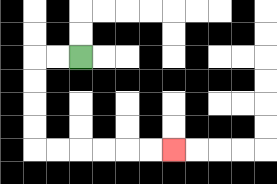{'start': '[3, 2]', 'end': '[7, 6]', 'path_directions': 'L,L,D,D,D,D,R,R,R,R,R,R', 'path_coordinates': '[[3, 2], [2, 2], [1, 2], [1, 3], [1, 4], [1, 5], [1, 6], [2, 6], [3, 6], [4, 6], [5, 6], [6, 6], [7, 6]]'}